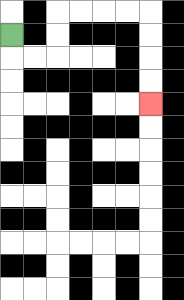{'start': '[0, 1]', 'end': '[6, 4]', 'path_directions': 'D,R,R,U,U,R,R,R,R,D,D,D,D', 'path_coordinates': '[[0, 1], [0, 2], [1, 2], [2, 2], [2, 1], [2, 0], [3, 0], [4, 0], [5, 0], [6, 0], [6, 1], [6, 2], [6, 3], [6, 4]]'}